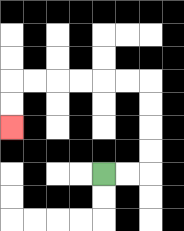{'start': '[4, 7]', 'end': '[0, 5]', 'path_directions': 'R,R,U,U,U,U,L,L,L,L,L,L,D,D', 'path_coordinates': '[[4, 7], [5, 7], [6, 7], [6, 6], [6, 5], [6, 4], [6, 3], [5, 3], [4, 3], [3, 3], [2, 3], [1, 3], [0, 3], [0, 4], [0, 5]]'}